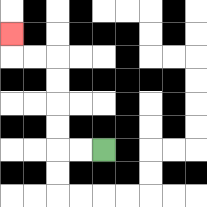{'start': '[4, 6]', 'end': '[0, 1]', 'path_directions': 'L,L,U,U,U,U,L,L,U', 'path_coordinates': '[[4, 6], [3, 6], [2, 6], [2, 5], [2, 4], [2, 3], [2, 2], [1, 2], [0, 2], [0, 1]]'}